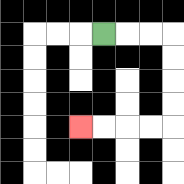{'start': '[4, 1]', 'end': '[3, 5]', 'path_directions': 'R,R,R,D,D,D,D,L,L,L,L', 'path_coordinates': '[[4, 1], [5, 1], [6, 1], [7, 1], [7, 2], [7, 3], [7, 4], [7, 5], [6, 5], [5, 5], [4, 5], [3, 5]]'}